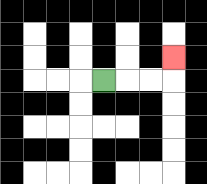{'start': '[4, 3]', 'end': '[7, 2]', 'path_directions': 'R,R,R,U', 'path_coordinates': '[[4, 3], [5, 3], [6, 3], [7, 3], [7, 2]]'}